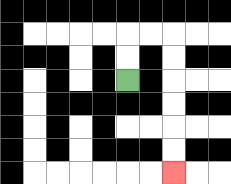{'start': '[5, 3]', 'end': '[7, 7]', 'path_directions': 'U,U,R,R,D,D,D,D,D,D', 'path_coordinates': '[[5, 3], [5, 2], [5, 1], [6, 1], [7, 1], [7, 2], [7, 3], [7, 4], [7, 5], [7, 6], [7, 7]]'}